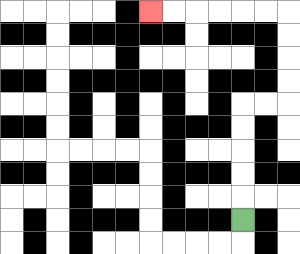{'start': '[10, 9]', 'end': '[6, 0]', 'path_directions': 'U,U,U,U,U,R,R,U,U,U,U,L,L,L,L,L,L', 'path_coordinates': '[[10, 9], [10, 8], [10, 7], [10, 6], [10, 5], [10, 4], [11, 4], [12, 4], [12, 3], [12, 2], [12, 1], [12, 0], [11, 0], [10, 0], [9, 0], [8, 0], [7, 0], [6, 0]]'}